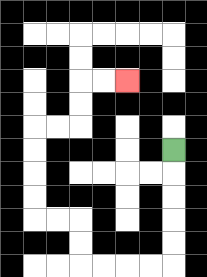{'start': '[7, 6]', 'end': '[5, 3]', 'path_directions': 'D,D,D,D,D,L,L,L,L,U,U,L,L,U,U,U,U,R,R,U,U,R,R', 'path_coordinates': '[[7, 6], [7, 7], [7, 8], [7, 9], [7, 10], [7, 11], [6, 11], [5, 11], [4, 11], [3, 11], [3, 10], [3, 9], [2, 9], [1, 9], [1, 8], [1, 7], [1, 6], [1, 5], [2, 5], [3, 5], [3, 4], [3, 3], [4, 3], [5, 3]]'}